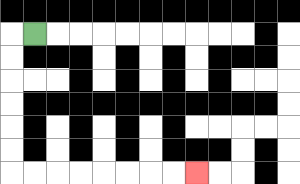{'start': '[1, 1]', 'end': '[8, 7]', 'path_directions': 'L,D,D,D,D,D,D,R,R,R,R,R,R,R,R', 'path_coordinates': '[[1, 1], [0, 1], [0, 2], [0, 3], [0, 4], [0, 5], [0, 6], [0, 7], [1, 7], [2, 7], [3, 7], [4, 7], [5, 7], [6, 7], [7, 7], [8, 7]]'}